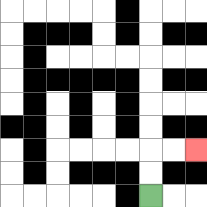{'start': '[6, 8]', 'end': '[8, 6]', 'path_directions': 'U,U,R,R', 'path_coordinates': '[[6, 8], [6, 7], [6, 6], [7, 6], [8, 6]]'}